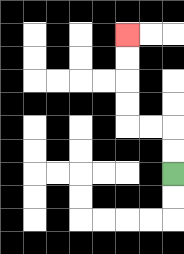{'start': '[7, 7]', 'end': '[5, 1]', 'path_directions': 'U,U,L,L,U,U,U,U', 'path_coordinates': '[[7, 7], [7, 6], [7, 5], [6, 5], [5, 5], [5, 4], [5, 3], [5, 2], [5, 1]]'}